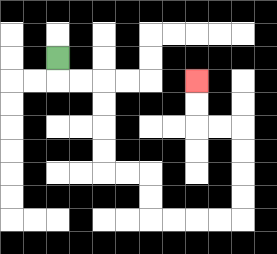{'start': '[2, 2]', 'end': '[8, 3]', 'path_directions': 'D,R,R,D,D,D,D,R,R,D,D,R,R,R,R,U,U,U,U,L,L,U,U', 'path_coordinates': '[[2, 2], [2, 3], [3, 3], [4, 3], [4, 4], [4, 5], [4, 6], [4, 7], [5, 7], [6, 7], [6, 8], [6, 9], [7, 9], [8, 9], [9, 9], [10, 9], [10, 8], [10, 7], [10, 6], [10, 5], [9, 5], [8, 5], [8, 4], [8, 3]]'}